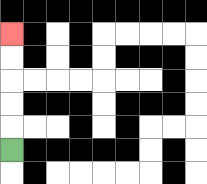{'start': '[0, 6]', 'end': '[0, 1]', 'path_directions': 'U,U,U,U,U', 'path_coordinates': '[[0, 6], [0, 5], [0, 4], [0, 3], [0, 2], [0, 1]]'}